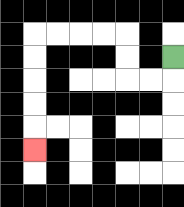{'start': '[7, 2]', 'end': '[1, 6]', 'path_directions': 'D,L,L,U,U,L,L,L,L,D,D,D,D,D', 'path_coordinates': '[[7, 2], [7, 3], [6, 3], [5, 3], [5, 2], [5, 1], [4, 1], [3, 1], [2, 1], [1, 1], [1, 2], [1, 3], [1, 4], [1, 5], [1, 6]]'}